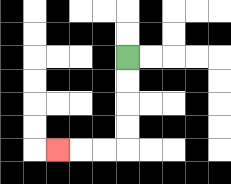{'start': '[5, 2]', 'end': '[2, 6]', 'path_directions': 'D,D,D,D,L,L,L', 'path_coordinates': '[[5, 2], [5, 3], [5, 4], [5, 5], [5, 6], [4, 6], [3, 6], [2, 6]]'}